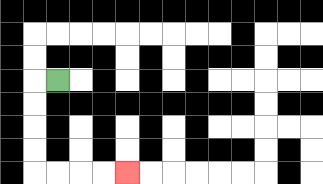{'start': '[2, 3]', 'end': '[5, 7]', 'path_directions': 'L,D,D,D,D,R,R,R,R', 'path_coordinates': '[[2, 3], [1, 3], [1, 4], [1, 5], [1, 6], [1, 7], [2, 7], [3, 7], [4, 7], [5, 7]]'}